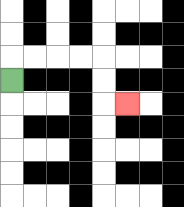{'start': '[0, 3]', 'end': '[5, 4]', 'path_directions': 'U,R,R,R,R,D,D,R', 'path_coordinates': '[[0, 3], [0, 2], [1, 2], [2, 2], [3, 2], [4, 2], [4, 3], [4, 4], [5, 4]]'}